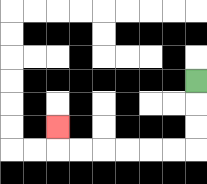{'start': '[8, 3]', 'end': '[2, 5]', 'path_directions': 'D,D,D,L,L,L,L,L,L,U', 'path_coordinates': '[[8, 3], [8, 4], [8, 5], [8, 6], [7, 6], [6, 6], [5, 6], [4, 6], [3, 6], [2, 6], [2, 5]]'}